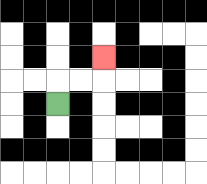{'start': '[2, 4]', 'end': '[4, 2]', 'path_directions': 'U,R,R,U', 'path_coordinates': '[[2, 4], [2, 3], [3, 3], [4, 3], [4, 2]]'}